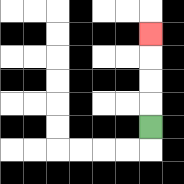{'start': '[6, 5]', 'end': '[6, 1]', 'path_directions': 'U,U,U,U', 'path_coordinates': '[[6, 5], [6, 4], [6, 3], [6, 2], [6, 1]]'}